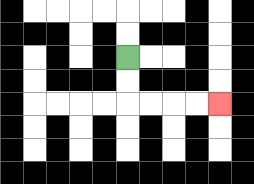{'start': '[5, 2]', 'end': '[9, 4]', 'path_directions': 'D,D,R,R,R,R', 'path_coordinates': '[[5, 2], [5, 3], [5, 4], [6, 4], [7, 4], [8, 4], [9, 4]]'}